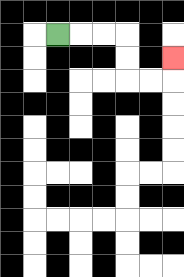{'start': '[2, 1]', 'end': '[7, 2]', 'path_directions': 'R,R,R,D,D,R,R,U', 'path_coordinates': '[[2, 1], [3, 1], [4, 1], [5, 1], [5, 2], [5, 3], [6, 3], [7, 3], [7, 2]]'}